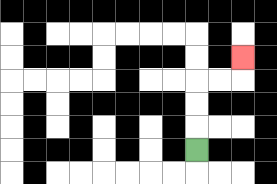{'start': '[8, 6]', 'end': '[10, 2]', 'path_directions': 'U,U,U,R,R,U', 'path_coordinates': '[[8, 6], [8, 5], [8, 4], [8, 3], [9, 3], [10, 3], [10, 2]]'}